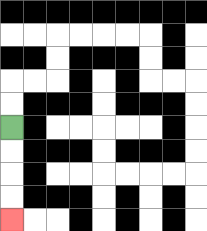{'start': '[0, 5]', 'end': '[0, 9]', 'path_directions': 'D,D,D,D', 'path_coordinates': '[[0, 5], [0, 6], [0, 7], [0, 8], [0, 9]]'}